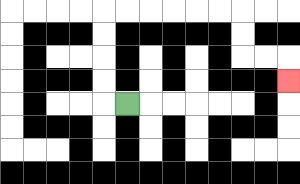{'start': '[5, 4]', 'end': '[12, 3]', 'path_directions': 'L,U,U,U,U,R,R,R,R,R,R,D,D,R,R,D', 'path_coordinates': '[[5, 4], [4, 4], [4, 3], [4, 2], [4, 1], [4, 0], [5, 0], [6, 0], [7, 0], [8, 0], [9, 0], [10, 0], [10, 1], [10, 2], [11, 2], [12, 2], [12, 3]]'}